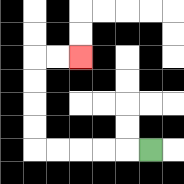{'start': '[6, 6]', 'end': '[3, 2]', 'path_directions': 'L,L,L,L,L,U,U,U,U,R,R', 'path_coordinates': '[[6, 6], [5, 6], [4, 6], [3, 6], [2, 6], [1, 6], [1, 5], [1, 4], [1, 3], [1, 2], [2, 2], [3, 2]]'}